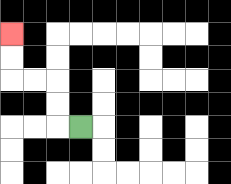{'start': '[3, 5]', 'end': '[0, 1]', 'path_directions': 'L,U,U,L,L,U,U', 'path_coordinates': '[[3, 5], [2, 5], [2, 4], [2, 3], [1, 3], [0, 3], [0, 2], [0, 1]]'}